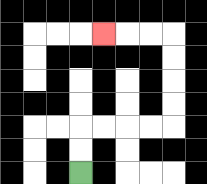{'start': '[3, 7]', 'end': '[4, 1]', 'path_directions': 'U,U,R,R,R,R,U,U,U,U,L,L,L', 'path_coordinates': '[[3, 7], [3, 6], [3, 5], [4, 5], [5, 5], [6, 5], [7, 5], [7, 4], [7, 3], [7, 2], [7, 1], [6, 1], [5, 1], [4, 1]]'}